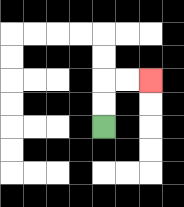{'start': '[4, 5]', 'end': '[6, 3]', 'path_directions': 'U,U,R,R', 'path_coordinates': '[[4, 5], [4, 4], [4, 3], [5, 3], [6, 3]]'}